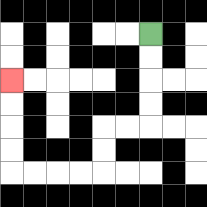{'start': '[6, 1]', 'end': '[0, 3]', 'path_directions': 'D,D,D,D,L,L,D,D,L,L,L,L,U,U,U,U', 'path_coordinates': '[[6, 1], [6, 2], [6, 3], [6, 4], [6, 5], [5, 5], [4, 5], [4, 6], [4, 7], [3, 7], [2, 7], [1, 7], [0, 7], [0, 6], [0, 5], [0, 4], [0, 3]]'}